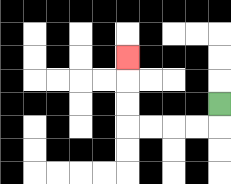{'start': '[9, 4]', 'end': '[5, 2]', 'path_directions': 'D,L,L,L,L,U,U,U', 'path_coordinates': '[[9, 4], [9, 5], [8, 5], [7, 5], [6, 5], [5, 5], [5, 4], [5, 3], [5, 2]]'}